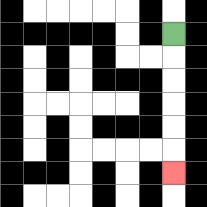{'start': '[7, 1]', 'end': '[7, 7]', 'path_directions': 'D,D,D,D,D,D', 'path_coordinates': '[[7, 1], [7, 2], [7, 3], [7, 4], [7, 5], [7, 6], [7, 7]]'}